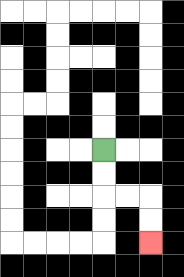{'start': '[4, 6]', 'end': '[6, 10]', 'path_directions': 'D,D,R,R,D,D', 'path_coordinates': '[[4, 6], [4, 7], [4, 8], [5, 8], [6, 8], [6, 9], [6, 10]]'}